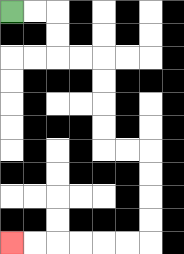{'start': '[0, 0]', 'end': '[0, 10]', 'path_directions': 'R,R,D,D,R,R,D,D,D,D,R,R,D,D,D,D,L,L,L,L,L,L', 'path_coordinates': '[[0, 0], [1, 0], [2, 0], [2, 1], [2, 2], [3, 2], [4, 2], [4, 3], [4, 4], [4, 5], [4, 6], [5, 6], [6, 6], [6, 7], [6, 8], [6, 9], [6, 10], [5, 10], [4, 10], [3, 10], [2, 10], [1, 10], [0, 10]]'}